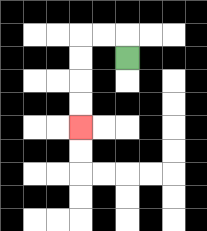{'start': '[5, 2]', 'end': '[3, 5]', 'path_directions': 'U,L,L,D,D,D,D', 'path_coordinates': '[[5, 2], [5, 1], [4, 1], [3, 1], [3, 2], [3, 3], [3, 4], [3, 5]]'}